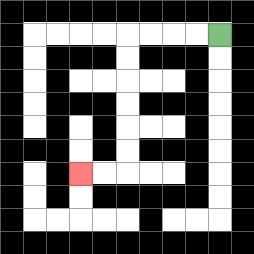{'start': '[9, 1]', 'end': '[3, 7]', 'path_directions': 'L,L,L,L,D,D,D,D,D,D,L,L', 'path_coordinates': '[[9, 1], [8, 1], [7, 1], [6, 1], [5, 1], [5, 2], [5, 3], [5, 4], [5, 5], [5, 6], [5, 7], [4, 7], [3, 7]]'}